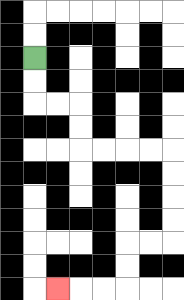{'start': '[1, 2]', 'end': '[2, 12]', 'path_directions': 'D,D,R,R,D,D,R,R,R,R,D,D,D,D,L,L,D,D,L,L,L', 'path_coordinates': '[[1, 2], [1, 3], [1, 4], [2, 4], [3, 4], [3, 5], [3, 6], [4, 6], [5, 6], [6, 6], [7, 6], [7, 7], [7, 8], [7, 9], [7, 10], [6, 10], [5, 10], [5, 11], [5, 12], [4, 12], [3, 12], [2, 12]]'}